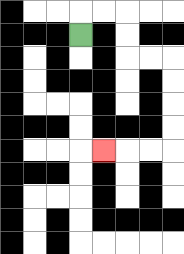{'start': '[3, 1]', 'end': '[4, 6]', 'path_directions': 'U,R,R,D,D,R,R,D,D,D,D,L,L,L', 'path_coordinates': '[[3, 1], [3, 0], [4, 0], [5, 0], [5, 1], [5, 2], [6, 2], [7, 2], [7, 3], [7, 4], [7, 5], [7, 6], [6, 6], [5, 6], [4, 6]]'}